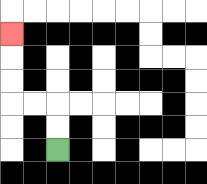{'start': '[2, 6]', 'end': '[0, 1]', 'path_directions': 'U,U,L,L,U,U,U', 'path_coordinates': '[[2, 6], [2, 5], [2, 4], [1, 4], [0, 4], [0, 3], [0, 2], [0, 1]]'}